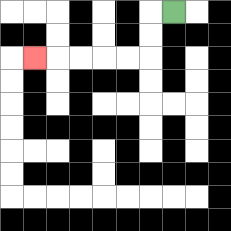{'start': '[7, 0]', 'end': '[1, 2]', 'path_directions': 'L,D,D,L,L,L,L,L', 'path_coordinates': '[[7, 0], [6, 0], [6, 1], [6, 2], [5, 2], [4, 2], [3, 2], [2, 2], [1, 2]]'}